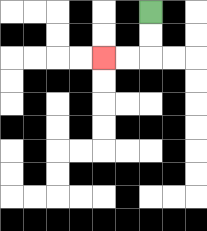{'start': '[6, 0]', 'end': '[4, 2]', 'path_directions': 'D,D,L,L', 'path_coordinates': '[[6, 0], [6, 1], [6, 2], [5, 2], [4, 2]]'}